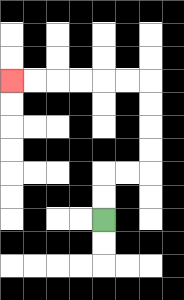{'start': '[4, 9]', 'end': '[0, 3]', 'path_directions': 'U,U,R,R,U,U,U,U,L,L,L,L,L,L', 'path_coordinates': '[[4, 9], [4, 8], [4, 7], [5, 7], [6, 7], [6, 6], [6, 5], [6, 4], [6, 3], [5, 3], [4, 3], [3, 3], [2, 3], [1, 3], [0, 3]]'}